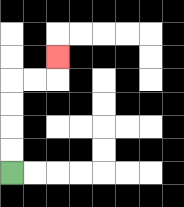{'start': '[0, 7]', 'end': '[2, 2]', 'path_directions': 'U,U,U,U,R,R,U', 'path_coordinates': '[[0, 7], [0, 6], [0, 5], [0, 4], [0, 3], [1, 3], [2, 3], [2, 2]]'}